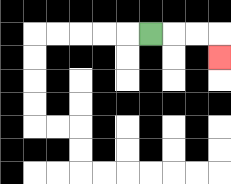{'start': '[6, 1]', 'end': '[9, 2]', 'path_directions': 'R,R,R,D', 'path_coordinates': '[[6, 1], [7, 1], [8, 1], [9, 1], [9, 2]]'}